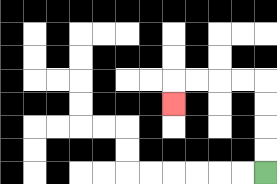{'start': '[11, 7]', 'end': '[7, 4]', 'path_directions': 'U,U,U,U,L,L,L,L,D', 'path_coordinates': '[[11, 7], [11, 6], [11, 5], [11, 4], [11, 3], [10, 3], [9, 3], [8, 3], [7, 3], [7, 4]]'}